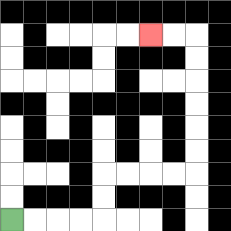{'start': '[0, 9]', 'end': '[6, 1]', 'path_directions': 'R,R,R,R,U,U,R,R,R,R,U,U,U,U,U,U,L,L', 'path_coordinates': '[[0, 9], [1, 9], [2, 9], [3, 9], [4, 9], [4, 8], [4, 7], [5, 7], [6, 7], [7, 7], [8, 7], [8, 6], [8, 5], [8, 4], [8, 3], [8, 2], [8, 1], [7, 1], [6, 1]]'}